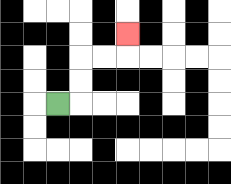{'start': '[2, 4]', 'end': '[5, 1]', 'path_directions': 'R,U,U,R,R,U', 'path_coordinates': '[[2, 4], [3, 4], [3, 3], [3, 2], [4, 2], [5, 2], [5, 1]]'}